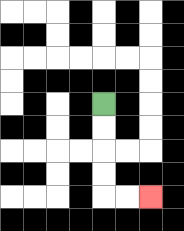{'start': '[4, 4]', 'end': '[6, 8]', 'path_directions': 'D,D,D,D,R,R', 'path_coordinates': '[[4, 4], [4, 5], [4, 6], [4, 7], [4, 8], [5, 8], [6, 8]]'}